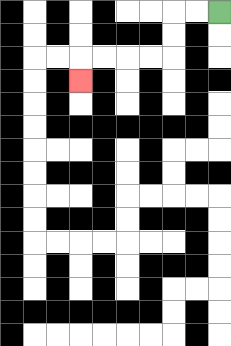{'start': '[9, 0]', 'end': '[3, 3]', 'path_directions': 'L,L,D,D,L,L,L,L,D', 'path_coordinates': '[[9, 0], [8, 0], [7, 0], [7, 1], [7, 2], [6, 2], [5, 2], [4, 2], [3, 2], [3, 3]]'}